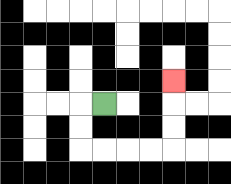{'start': '[4, 4]', 'end': '[7, 3]', 'path_directions': 'L,D,D,R,R,R,R,U,U,U', 'path_coordinates': '[[4, 4], [3, 4], [3, 5], [3, 6], [4, 6], [5, 6], [6, 6], [7, 6], [7, 5], [7, 4], [7, 3]]'}